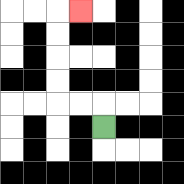{'start': '[4, 5]', 'end': '[3, 0]', 'path_directions': 'U,L,L,U,U,U,U,R', 'path_coordinates': '[[4, 5], [4, 4], [3, 4], [2, 4], [2, 3], [2, 2], [2, 1], [2, 0], [3, 0]]'}